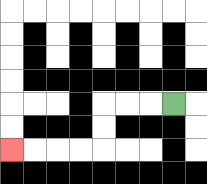{'start': '[7, 4]', 'end': '[0, 6]', 'path_directions': 'L,L,L,D,D,L,L,L,L', 'path_coordinates': '[[7, 4], [6, 4], [5, 4], [4, 4], [4, 5], [4, 6], [3, 6], [2, 6], [1, 6], [0, 6]]'}